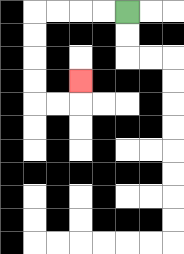{'start': '[5, 0]', 'end': '[3, 3]', 'path_directions': 'L,L,L,L,D,D,D,D,R,R,U', 'path_coordinates': '[[5, 0], [4, 0], [3, 0], [2, 0], [1, 0], [1, 1], [1, 2], [1, 3], [1, 4], [2, 4], [3, 4], [3, 3]]'}